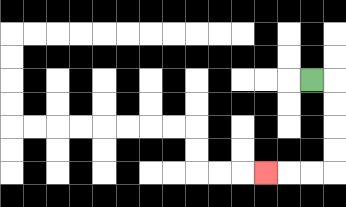{'start': '[13, 3]', 'end': '[11, 7]', 'path_directions': 'R,D,D,D,D,L,L,L', 'path_coordinates': '[[13, 3], [14, 3], [14, 4], [14, 5], [14, 6], [14, 7], [13, 7], [12, 7], [11, 7]]'}